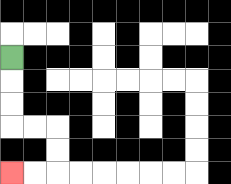{'start': '[0, 2]', 'end': '[0, 7]', 'path_directions': 'D,D,D,R,R,D,D,L,L', 'path_coordinates': '[[0, 2], [0, 3], [0, 4], [0, 5], [1, 5], [2, 5], [2, 6], [2, 7], [1, 7], [0, 7]]'}